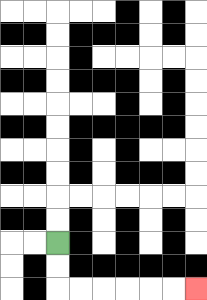{'start': '[2, 10]', 'end': '[8, 12]', 'path_directions': 'D,D,R,R,R,R,R,R', 'path_coordinates': '[[2, 10], [2, 11], [2, 12], [3, 12], [4, 12], [5, 12], [6, 12], [7, 12], [8, 12]]'}